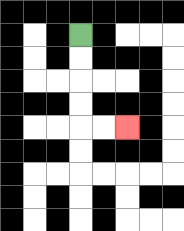{'start': '[3, 1]', 'end': '[5, 5]', 'path_directions': 'D,D,D,D,R,R', 'path_coordinates': '[[3, 1], [3, 2], [3, 3], [3, 4], [3, 5], [4, 5], [5, 5]]'}